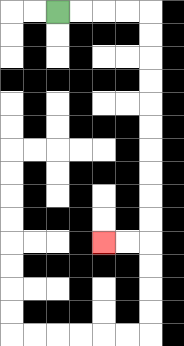{'start': '[2, 0]', 'end': '[4, 10]', 'path_directions': 'R,R,R,R,D,D,D,D,D,D,D,D,D,D,L,L', 'path_coordinates': '[[2, 0], [3, 0], [4, 0], [5, 0], [6, 0], [6, 1], [6, 2], [6, 3], [6, 4], [6, 5], [6, 6], [6, 7], [6, 8], [6, 9], [6, 10], [5, 10], [4, 10]]'}